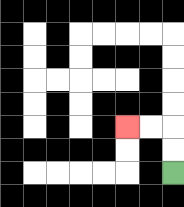{'start': '[7, 7]', 'end': '[5, 5]', 'path_directions': 'U,U,L,L', 'path_coordinates': '[[7, 7], [7, 6], [7, 5], [6, 5], [5, 5]]'}